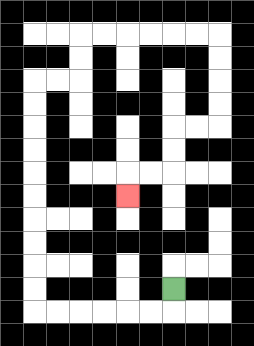{'start': '[7, 12]', 'end': '[5, 8]', 'path_directions': 'D,L,L,L,L,L,L,U,U,U,U,U,U,U,U,U,U,R,R,U,U,R,R,R,R,R,R,D,D,D,D,L,L,D,D,L,L,D', 'path_coordinates': '[[7, 12], [7, 13], [6, 13], [5, 13], [4, 13], [3, 13], [2, 13], [1, 13], [1, 12], [1, 11], [1, 10], [1, 9], [1, 8], [1, 7], [1, 6], [1, 5], [1, 4], [1, 3], [2, 3], [3, 3], [3, 2], [3, 1], [4, 1], [5, 1], [6, 1], [7, 1], [8, 1], [9, 1], [9, 2], [9, 3], [9, 4], [9, 5], [8, 5], [7, 5], [7, 6], [7, 7], [6, 7], [5, 7], [5, 8]]'}